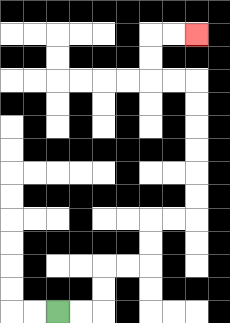{'start': '[2, 13]', 'end': '[8, 1]', 'path_directions': 'R,R,U,U,R,R,U,U,R,R,U,U,U,U,U,U,L,L,U,U,R,R', 'path_coordinates': '[[2, 13], [3, 13], [4, 13], [4, 12], [4, 11], [5, 11], [6, 11], [6, 10], [6, 9], [7, 9], [8, 9], [8, 8], [8, 7], [8, 6], [8, 5], [8, 4], [8, 3], [7, 3], [6, 3], [6, 2], [6, 1], [7, 1], [8, 1]]'}